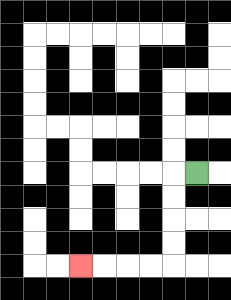{'start': '[8, 7]', 'end': '[3, 11]', 'path_directions': 'L,D,D,D,D,L,L,L,L', 'path_coordinates': '[[8, 7], [7, 7], [7, 8], [7, 9], [7, 10], [7, 11], [6, 11], [5, 11], [4, 11], [3, 11]]'}